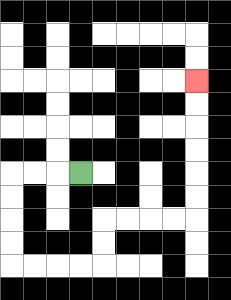{'start': '[3, 7]', 'end': '[8, 3]', 'path_directions': 'L,L,L,D,D,D,D,R,R,R,R,U,U,R,R,R,R,U,U,U,U,U,U', 'path_coordinates': '[[3, 7], [2, 7], [1, 7], [0, 7], [0, 8], [0, 9], [0, 10], [0, 11], [1, 11], [2, 11], [3, 11], [4, 11], [4, 10], [4, 9], [5, 9], [6, 9], [7, 9], [8, 9], [8, 8], [8, 7], [8, 6], [8, 5], [8, 4], [8, 3]]'}